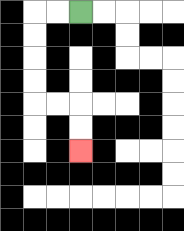{'start': '[3, 0]', 'end': '[3, 6]', 'path_directions': 'L,L,D,D,D,D,R,R,D,D', 'path_coordinates': '[[3, 0], [2, 0], [1, 0], [1, 1], [1, 2], [1, 3], [1, 4], [2, 4], [3, 4], [3, 5], [3, 6]]'}